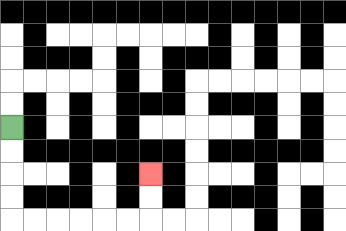{'start': '[0, 5]', 'end': '[6, 7]', 'path_directions': 'D,D,D,D,R,R,R,R,R,R,U,U', 'path_coordinates': '[[0, 5], [0, 6], [0, 7], [0, 8], [0, 9], [1, 9], [2, 9], [3, 9], [4, 9], [5, 9], [6, 9], [6, 8], [6, 7]]'}